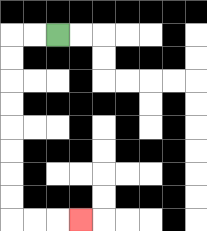{'start': '[2, 1]', 'end': '[3, 9]', 'path_directions': 'L,L,D,D,D,D,D,D,D,D,R,R,R', 'path_coordinates': '[[2, 1], [1, 1], [0, 1], [0, 2], [0, 3], [0, 4], [0, 5], [0, 6], [0, 7], [0, 8], [0, 9], [1, 9], [2, 9], [3, 9]]'}